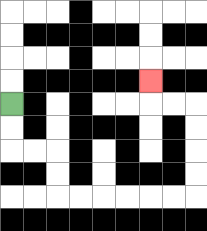{'start': '[0, 4]', 'end': '[6, 3]', 'path_directions': 'D,D,R,R,D,D,R,R,R,R,R,R,U,U,U,U,L,L,U', 'path_coordinates': '[[0, 4], [0, 5], [0, 6], [1, 6], [2, 6], [2, 7], [2, 8], [3, 8], [4, 8], [5, 8], [6, 8], [7, 8], [8, 8], [8, 7], [8, 6], [8, 5], [8, 4], [7, 4], [6, 4], [6, 3]]'}